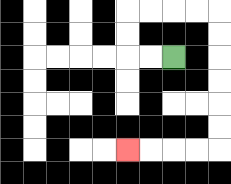{'start': '[7, 2]', 'end': '[5, 6]', 'path_directions': 'L,L,U,U,R,R,R,R,D,D,D,D,D,D,L,L,L,L', 'path_coordinates': '[[7, 2], [6, 2], [5, 2], [5, 1], [5, 0], [6, 0], [7, 0], [8, 0], [9, 0], [9, 1], [9, 2], [9, 3], [9, 4], [9, 5], [9, 6], [8, 6], [7, 6], [6, 6], [5, 6]]'}